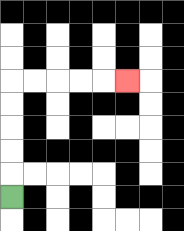{'start': '[0, 8]', 'end': '[5, 3]', 'path_directions': 'U,U,U,U,U,R,R,R,R,R', 'path_coordinates': '[[0, 8], [0, 7], [0, 6], [0, 5], [0, 4], [0, 3], [1, 3], [2, 3], [3, 3], [4, 3], [5, 3]]'}